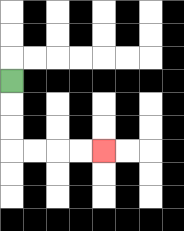{'start': '[0, 3]', 'end': '[4, 6]', 'path_directions': 'D,D,D,R,R,R,R', 'path_coordinates': '[[0, 3], [0, 4], [0, 5], [0, 6], [1, 6], [2, 6], [3, 6], [4, 6]]'}